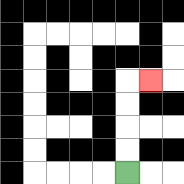{'start': '[5, 7]', 'end': '[6, 3]', 'path_directions': 'U,U,U,U,R', 'path_coordinates': '[[5, 7], [5, 6], [5, 5], [5, 4], [5, 3], [6, 3]]'}